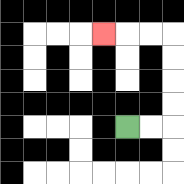{'start': '[5, 5]', 'end': '[4, 1]', 'path_directions': 'R,R,U,U,U,U,L,L,L', 'path_coordinates': '[[5, 5], [6, 5], [7, 5], [7, 4], [7, 3], [7, 2], [7, 1], [6, 1], [5, 1], [4, 1]]'}